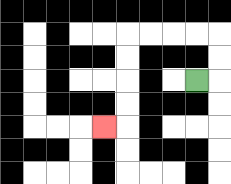{'start': '[8, 3]', 'end': '[4, 5]', 'path_directions': 'R,U,U,L,L,L,L,D,D,D,D,L', 'path_coordinates': '[[8, 3], [9, 3], [9, 2], [9, 1], [8, 1], [7, 1], [6, 1], [5, 1], [5, 2], [5, 3], [5, 4], [5, 5], [4, 5]]'}